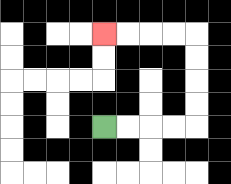{'start': '[4, 5]', 'end': '[4, 1]', 'path_directions': 'R,R,R,R,U,U,U,U,L,L,L,L', 'path_coordinates': '[[4, 5], [5, 5], [6, 5], [7, 5], [8, 5], [8, 4], [8, 3], [8, 2], [8, 1], [7, 1], [6, 1], [5, 1], [4, 1]]'}